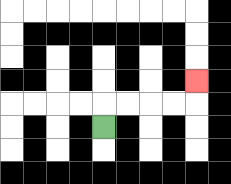{'start': '[4, 5]', 'end': '[8, 3]', 'path_directions': 'U,R,R,R,R,U', 'path_coordinates': '[[4, 5], [4, 4], [5, 4], [6, 4], [7, 4], [8, 4], [8, 3]]'}